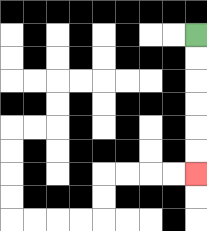{'start': '[8, 1]', 'end': '[8, 7]', 'path_directions': 'D,D,D,D,D,D', 'path_coordinates': '[[8, 1], [8, 2], [8, 3], [8, 4], [8, 5], [8, 6], [8, 7]]'}